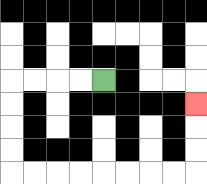{'start': '[4, 3]', 'end': '[8, 4]', 'path_directions': 'L,L,L,L,D,D,D,D,R,R,R,R,R,R,R,R,U,U,U', 'path_coordinates': '[[4, 3], [3, 3], [2, 3], [1, 3], [0, 3], [0, 4], [0, 5], [0, 6], [0, 7], [1, 7], [2, 7], [3, 7], [4, 7], [5, 7], [6, 7], [7, 7], [8, 7], [8, 6], [8, 5], [8, 4]]'}